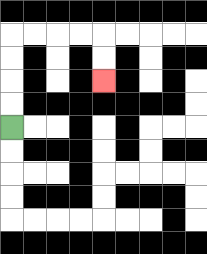{'start': '[0, 5]', 'end': '[4, 3]', 'path_directions': 'U,U,U,U,R,R,R,R,D,D', 'path_coordinates': '[[0, 5], [0, 4], [0, 3], [0, 2], [0, 1], [1, 1], [2, 1], [3, 1], [4, 1], [4, 2], [4, 3]]'}